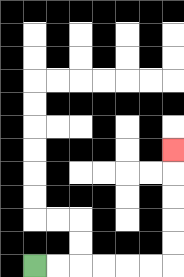{'start': '[1, 11]', 'end': '[7, 6]', 'path_directions': 'R,R,R,R,R,R,U,U,U,U,U', 'path_coordinates': '[[1, 11], [2, 11], [3, 11], [4, 11], [5, 11], [6, 11], [7, 11], [7, 10], [7, 9], [7, 8], [7, 7], [7, 6]]'}